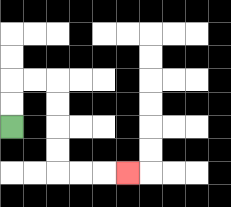{'start': '[0, 5]', 'end': '[5, 7]', 'path_directions': 'U,U,R,R,D,D,D,D,R,R,R', 'path_coordinates': '[[0, 5], [0, 4], [0, 3], [1, 3], [2, 3], [2, 4], [2, 5], [2, 6], [2, 7], [3, 7], [4, 7], [5, 7]]'}